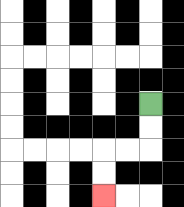{'start': '[6, 4]', 'end': '[4, 8]', 'path_directions': 'D,D,L,L,D,D', 'path_coordinates': '[[6, 4], [6, 5], [6, 6], [5, 6], [4, 6], [4, 7], [4, 8]]'}